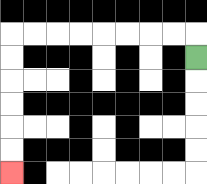{'start': '[8, 2]', 'end': '[0, 7]', 'path_directions': 'U,L,L,L,L,L,L,L,L,D,D,D,D,D,D', 'path_coordinates': '[[8, 2], [8, 1], [7, 1], [6, 1], [5, 1], [4, 1], [3, 1], [2, 1], [1, 1], [0, 1], [0, 2], [0, 3], [0, 4], [0, 5], [0, 6], [0, 7]]'}